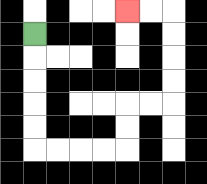{'start': '[1, 1]', 'end': '[5, 0]', 'path_directions': 'D,D,D,D,D,R,R,R,R,U,U,R,R,U,U,U,U,L,L', 'path_coordinates': '[[1, 1], [1, 2], [1, 3], [1, 4], [1, 5], [1, 6], [2, 6], [3, 6], [4, 6], [5, 6], [5, 5], [5, 4], [6, 4], [7, 4], [7, 3], [7, 2], [7, 1], [7, 0], [6, 0], [5, 0]]'}